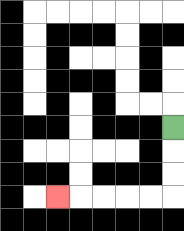{'start': '[7, 5]', 'end': '[2, 8]', 'path_directions': 'D,D,D,L,L,L,L,L', 'path_coordinates': '[[7, 5], [7, 6], [7, 7], [7, 8], [6, 8], [5, 8], [4, 8], [3, 8], [2, 8]]'}